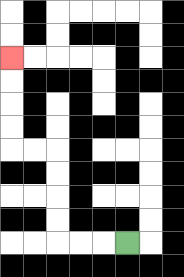{'start': '[5, 10]', 'end': '[0, 2]', 'path_directions': 'L,L,L,U,U,U,U,L,L,U,U,U,U', 'path_coordinates': '[[5, 10], [4, 10], [3, 10], [2, 10], [2, 9], [2, 8], [2, 7], [2, 6], [1, 6], [0, 6], [0, 5], [0, 4], [0, 3], [0, 2]]'}